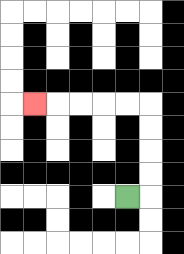{'start': '[5, 8]', 'end': '[1, 4]', 'path_directions': 'R,U,U,U,U,L,L,L,L,L', 'path_coordinates': '[[5, 8], [6, 8], [6, 7], [6, 6], [6, 5], [6, 4], [5, 4], [4, 4], [3, 4], [2, 4], [1, 4]]'}